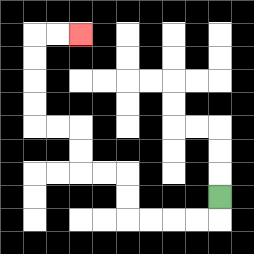{'start': '[9, 8]', 'end': '[3, 1]', 'path_directions': 'D,L,L,L,L,U,U,L,L,U,U,L,L,U,U,U,U,R,R', 'path_coordinates': '[[9, 8], [9, 9], [8, 9], [7, 9], [6, 9], [5, 9], [5, 8], [5, 7], [4, 7], [3, 7], [3, 6], [3, 5], [2, 5], [1, 5], [1, 4], [1, 3], [1, 2], [1, 1], [2, 1], [3, 1]]'}